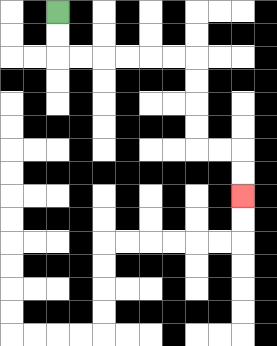{'start': '[2, 0]', 'end': '[10, 8]', 'path_directions': 'D,D,R,R,R,R,R,R,D,D,D,D,R,R,D,D', 'path_coordinates': '[[2, 0], [2, 1], [2, 2], [3, 2], [4, 2], [5, 2], [6, 2], [7, 2], [8, 2], [8, 3], [8, 4], [8, 5], [8, 6], [9, 6], [10, 6], [10, 7], [10, 8]]'}